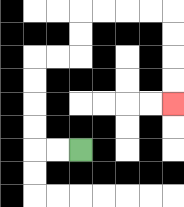{'start': '[3, 6]', 'end': '[7, 4]', 'path_directions': 'L,L,U,U,U,U,R,R,U,U,R,R,R,R,D,D,D,D', 'path_coordinates': '[[3, 6], [2, 6], [1, 6], [1, 5], [1, 4], [1, 3], [1, 2], [2, 2], [3, 2], [3, 1], [3, 0], [4, 0], [5, 0], [6, 0], [7, 0], [7, 1], [7, 2], [7, 3], [7, 4]]'}